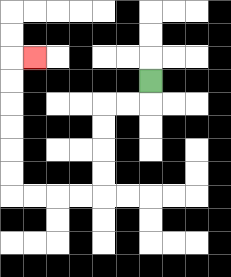{'start': '[6, 3]', 'end': '[1, 2]', 'path_directions': 'D,L,L,D,D,D,D,L,L,L,L,U,U,U,U,U,U,R', 'path_coordinates': '[[6, 3], [6, 4], [5, 4], [4, 4], [4, 5], [4, 6], [4, 7], [4, 8], [3, 8], [2, 8], [1, 8], [0, 8], [0, 7], [0, 6], [0, 5], [0, 4], [0, 3], [0, 2], [1, 2]]'}